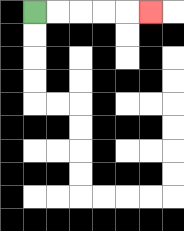{'start': '[1, 0]', 'end': '[6, 0]', 'path_directions': 'R,R,R,R,R', 'path_coordinates': '[[1, 0], [2, 0], [3, 0], [4, 0], [5, 0], [6, 0]]'}